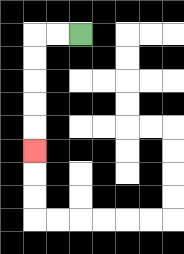{'start': '[3, 1]', 'end': '[1, 6]', 'path_directions': 'L,L,D,D,D,D,D', 'path_coordinates': '[[3, 1], [2, 1], [1, 1], [1, 2], [1, 3], [1, 4], [1, 5], [1, 6]]'}